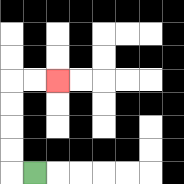{'start': '[1, 7]', 'end': '[2, 3]', 'path_directions': 'L,U,U,U,U,R,R', 'path_coordinates': '[[1, 7], [0, 7], [0, 6], [0, 5], [0, 4], [0, 3], [1, 3], [2, 3]]'}